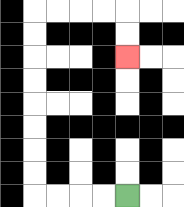{'start': '[5, 8]', 'end': '[5, 2]', 'path_directions': 'L,L,L,L,U,U,U,U,U,U,U,U,R,R,R,R,D,D', 'path_coordinates': '[[5, 8], [4, 8], [3, 8], [2, 8], [1, 8], [1, 7], [1, 6], [1, 5], [1, 4], [1, 3], [1, 2], [1, 1], [1, 0], [2, 0], [3, 0], [4, 0], [5, 0], [5, 1], [5, 2]]'}